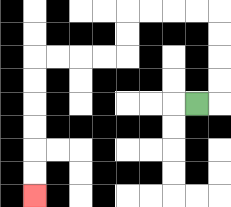{'start': '[8, 4]', 'end': '[1, 8]', 'path_directions': 'R,U,U,U,U,L,L,L,L,D,D,L,L,L,L,D,D,D,D,D,D', 'path_coordinates': '[[8, 4], [9, 4], [9, 3], [9, 2], [9, 1], [9, 0], [8, 0], [7, 0], [6, 0], [5, 0], [5, 1], [5, 2], [4, 2], [3, 2], [2, 2], [1, 2], [1, 3], [1, 4], [1, 5], [1, 6], [1, 7], [1, 8]]'}